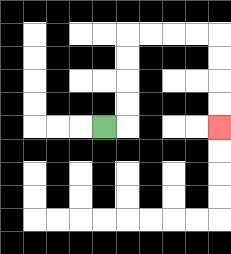{'start': '[4, 5]', 'end': '[9, 5]', 'path_directions': 'R,U,U,U,U,R,R,R,R,D,D,D,D', 'path_coordinates': '[[4, 5], [5, 5], [5, 4], [5, 3], [5, 2], [5, 1], [6, 1], [7, 1], [8, 1], [9, 1], [9, 2], [9, 3], [9, 4], [9, 5]]'}